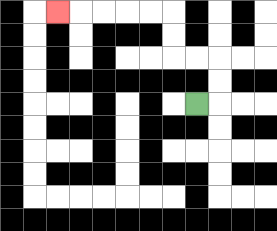{'start': '[8, 4]', 'end': '[2, 0]', 'path_directions': 'R,U,U,L,L,U,U,L,L,L,L,L', 'path_coordinates': '[[8, 4], [9, 4], [9, 3], [9, 2], [8, 2], [7, 2], [7, 1], [7, 0], [6, 0], [5, 0], [4, 0], [3, 0], [2, 0]]'}